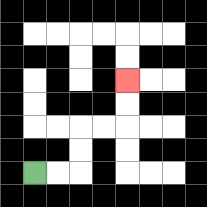{'start': '[1, 7]', 'end': '[5, 3]', 'path_directions': 'R,R,U,U,R,R,U,U', 'path_coordinates': '[[1, 7], [2, 7], [3, 7], [3, 6], [3, 5], [4, 5], [5, 5], [5, 4], [5, 3]]'}